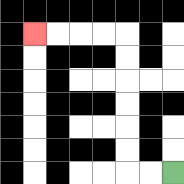{'start': '[7, 7]', 'end': '[1, 1]', 'path_directions': 'L,L,U,U,U,U,U,U,L,L,L,L', 'path_coordinates': '[[7, 7], [6, 7], [5, 7], [5, 6], [5, 5], [5, 4], [5, 3], [5, 2], [5, 1], [4, 1], [3, 1], [2, 1], [1, 1]]'}